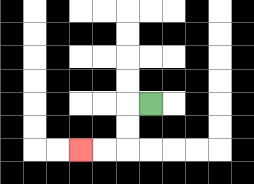{'start': '[6, 4]', 'end': '[3, 6]', 'path_directions': 'L,D,D,L,L', 'path_coordinates': '[[6, 4], [5, 4], [5, 5], [5, 6], [4, 6], [3, 6]]'}